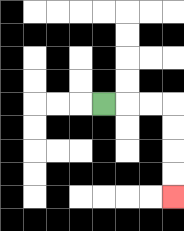{'start': '[4, 4]', 'end': '[7, 8]', 'path_directions': 'R,R,R,D,D,D,D', 'path_coordinates': '[[4, 4], [5, 4], [6, 4], [7, 4], [7, 5], [7, 6], [7, 7], [7, 8]]'}